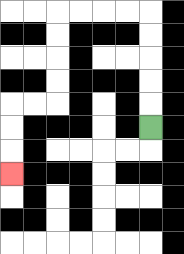{'start': '[6, 5]', 'end': '[0, 7]', 'path_directions': 'U,U,U,U,U,L,L,L,L,D,D,D,D,L,L,D,D,D', 'path_coordinates': '[[6, 5], [6, 4], [6, 3], [6, 2], [6, 1], [6, 0], [5, 0], [4, 0], [3, 0], [2, 0], [2, 1], [2, 2], [2, 3], [2, 4], [1, 4], [0, 4], [0, 5], [0, 6], [0, 7]]'}